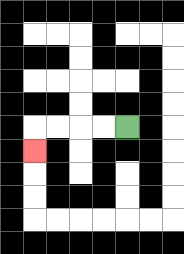{'start': '[5, 5]', 'end': '[1, 6]', 'path_directions': 'L,L,L,L,D', 'path_coordinates': '[[5, 5], [4, 5], [3, 5], [2, 5], [1, 5], [1, 6]]'}